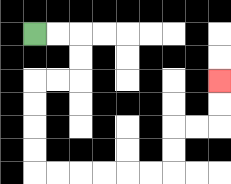{'start': '[1, 1]', 'end': '[9, 3]', 'path_directions': 'R,R,D,D,L,L,D,D,D,D,R,R,R,R,R,R,U,U,R,R,U,U', 'path_coordinates': '[[1, 1], [2, 1], [3, 1], [3, 2], [3, 3], [2, 3], [1, 3], [1, 4], [1, 5], [1, 6], [1, 7], [2, 7], [3, 7], [4, 7], [5, 7], [6, 7], [7, 7], [7, 6], [7, 5], [8, 5], [9, 5], [9, 4], [9, 3]]'}